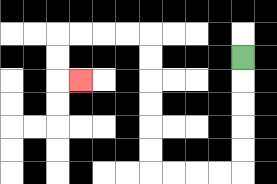{'start': '[10, 2]', 'end': '[3, 3]', 'path_directions': 'D,D,D,D,D,L,L,L,L,U,U,U,U,U,U,L,L,L,L,D,D,R', 'path_coordinates': '[[10, 2], [10, 3], [10, 4], [10, 5], [10, 6], [10, 7], [9, 7], [8, 7], [7, 7], [6, 7], [6, 6], [6, 5], [6, 4], [6, 3], [6, 2], [6, 1], [5, 1], [4, 1], [3, 1], [2, 1], [2, 2], [2, 3], [3, 3]]'}